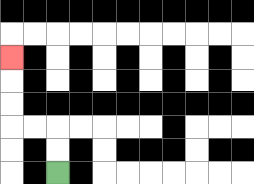{'start': '[2, 7]', 'end': '[0, 2]', 'path_directions': 'U,U,L,L,U,U,U', 'path_coordinates': '[[2, 7], [2, 6], [2, 5], [1, 5], [0, 5], [0, 4], [0, 3], [0, 2]]'}